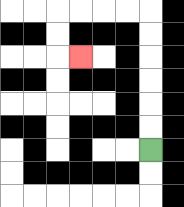{'start': '[6, 6]', 'end': '[3, 2]', 'path_directions': 'U,U,U,U,U,U,L,L,L,L,D,D,R', 'path_coordinates': '[[6, 6], [6, 5], [6, 4], [6, 3], [6, 2], [6, 1], [6, 0], [5, 0], [4, 0], [3, 0], [2, 0], [2, 1], [2, 2], [3, 2]]'}